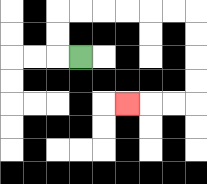{'start': '[3, 2]', 'end': '[5, 4]', 'path_directions': 'L,U,U,R,R,R,R,R,R,D,D,D,D,L,L,L', 'path_coordinates': '[[3, 2], [2, 2], [2, 1], [2, 0], [3, 0], [4, 0], [5, 0], [6, 0], [7, 0], [8, 0], [8, 1], [8, 2], [8, 3], [8, 4], [7, 4], [6, 4], [5, 4]]'}